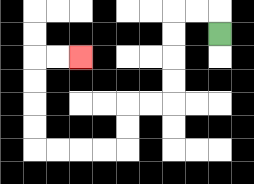{'start': '[9, 1]', 'end': '[3, 2]', 'path_directions': 'U,L,L,D,D,D,D,L,L,D,D,L,L,L,L,U,U,U,U,R,R', 'path_coordinates': '[[9, 1], [9, 0], [8, 0], [7, 0], [7, 1], [7, 2], [7, 3], [7, 4], [6, 4], [5, 4], [5, 5], [5, 6], [4, 6], [3, 6], [2, 6], [1, 6], [1, 5], [1, 4], [1, 3], [1, 2], [2, 2], [3, 2]]'}